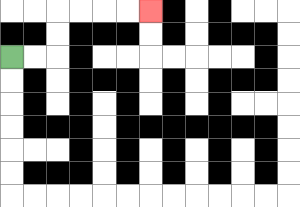{'start': '[0, 2]', 'end': '[6, 0]', 'path_directions': 'R,R,U,U,R,R,R,R', 'path_coordinates': '[[0, 2], [1, 2], [2, 2], [2, 1], [2, 0], [3, 0], [4, 0], [5, 0], [6, 0]]'}